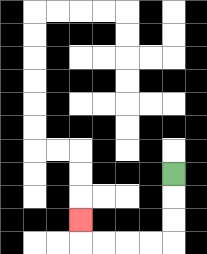{'start': '[7, 7]', 'end': '[3, 9]', 'path_directions': 'D,D,D,L,L,L,L,U', 'path_coordinates': '[[7, 7], [7, 8], [7, 9], [7, 10], [6, 10], [5, 10], [4, 10], [3, 10], [3, 9]]'}